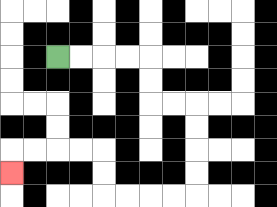{'start': '[2, 2]', 'end': '[0, 7]', 'path_directions': 'R,R,R,R,D,D,R,R,D,D,D,D,L,L,L,L,U,U,L,L,L,L,D', 'path_coordinates': '[[2, 2], [3, 2], [4, 2], [5, 2], [6, 2], [6, 3], [6, 4], [7, 4], [8, 4], [8, 5], [8, 6], [8, 7], [8, 8], [7, 8], [6, 8], [5, 8], [4, 8], [4, 7], [4, 6], [3, 6], [2, 6], [1, 6], [0, 6], [0, 7]]'}